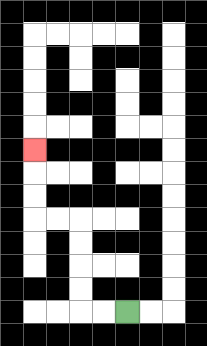{'start': '[5, 13]', 'end': '[1, 6]', 'path_directions': 'L,L,U,U,U,U,L,L,U,U,U', 'path_coordinates': '[[5, 13], [4, 13], [3, 13], [3, 12], [3, 11], [3, 10], [3, 9], [2, 9], [1, 9], [1, 8], [1, 7], [1, 6]]'}